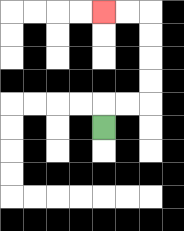{'start': '[4, 5]', 'end': '[4, 0]', 'path_directions': 'U,R,R,U,U,U,U,L,L', 'path_coordinates': '[[4, 5], [4, 4], [5, 4], [6, 4], [6, 3], [6, 2], [6, 1], [6, 0], [5, 0], [4, 0]]'}